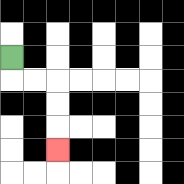{'start': '[0, 2]', 'end': '[2, 6]', 'path_directions': 'D,R,R,D,D,D', 'path_coordinates': '[[0, 2], [0, 3], [1, 3], [2, 3], [2, 4], [2, 5], [2, 6]]'}